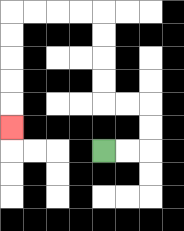{'start': '[4, 6]', 'end': '[0, 5]', 'path_directions': 'R,R,U,U,L,L,U,U,U,U,L,L,L,L,D,D,D,D,D', 'path_coordinates': '[[4, 6], [5, 6], [6, 6], [6, 5], [6, 4], [5, 4], [4, 4], [4, 3], [4, 2], [4, 1], [4, 0], [3, 0], [2, 0], [1, 0], [0, 0], [0, 1], [0, 2], [0, 3], [0, 4], [0, 5]]'}